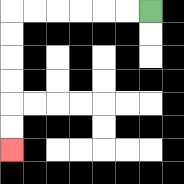{'start': '[6, 0]', 'end': '[0, 6]', 'path_directions': 'L,L,L,L,L,L,D,D,D,D,D,D', 'path_coordinates': '[[6, 0], [5, 0], [4, 0], [3, 0], [2, 0], [1, 0], [0, 0], [0, 1], [0, 2], [0, 3], [0, 4], [0, 5], [0, 6]]'}